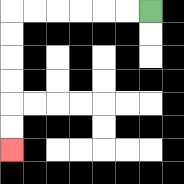{'start': '[6, 0]', 'end': '[0, 6]', 'path_directions': 'L,L,L,L,L,L,D,D,D,D,D,D', 'path_coordinates': '[[6, 0], [5, 0], [4, 0], [3, 0], [2, 0], [1, 0], [0, 0], [0, 1], [0, 2], [0, 3], [0, 4], [0, 5], [0, 6]]'}